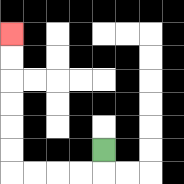{'start': '[4, 6]', 'end': '[0, 1]', 'path_directions': 'D,L,L,L,L,U,U,U,U,U,U', 'path_coordinates': '[[4, 6], [4, 7], [3, 7], [2, 7], [1, 7], [0, 7], [0, 6], [0, 5], [0, 4], [0, 3], [0, 2], [0, 1]]'}